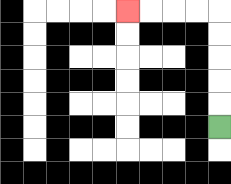{'start': '[9, 5]', 'end': '[5, 0]', 'path_directions': 'U,U,U,U,U,L,L,L,L', 'path_coordinates': '[[9, 5], [9, 4], [9, 3], [9, 2], [9, 1], [9, 0], [8, 0], [7, 0], [6, 0], [5, 0]]'}